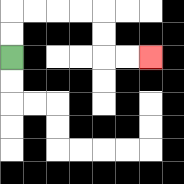{'start': '[0, 2]', 'end': '[6, 2]', 'path_directions': 'U,U,R,R,R,R,D,D,R,R', 'path_coordinates': '[[0, 2], [0, 1], [0, 0], [1, 0], [2, 0], [3, 0], [4, 0], [4, 1], [4, 2], [5, 2], [6, 2]]'}